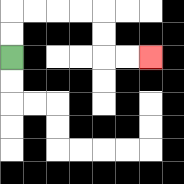{'start': '[0, 2]', 'end': '[6, 2]', 'path_directions': 'U,U,R,R,R,R,D,D,R,R', 'path_coordinates': '[[0, 2], [0, 1], [0, 0], [1, 0], [2, 0], [3, 0], [4, 0], [4, 1], [4, 2], [5, 2], [6, 2]]'}